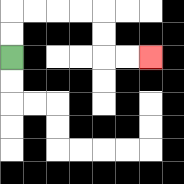{'start': '[0, 2]', 'end': '[6, 2]', 'path_directions': 'U,U,R,R,R,R,D,D,R,R', 'path_coordinates': '[[0, 2], [0, 1], [0, 0], [1, 0], [2, 0], [3, 0], [4, 0], [4, 1], [4, 2], [5, 2], [6, 2]]'}